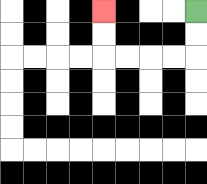{'start': '[8, 0]', 'end': '[4, 0]', 'path_directions': 'D,D,L,L,L,L,U,U', 'path_coordinates': '[[8, 0], [8, 1], [8, 2], [7, 2], [6, 2], [5, 2], [4, 2], [4, 1], [4, 0]]'}